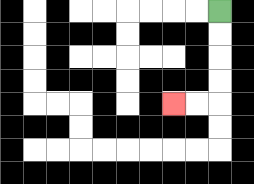{'start': '[9, 0]', 'end': '[7, 4]', 'path_directions': 'D,D,D,D,L,L', 'path_coordinates': '[[9, 0], [9, 1], [9, 2], [9, 3], [9, 4], [8, 4], [7, 4]]'}